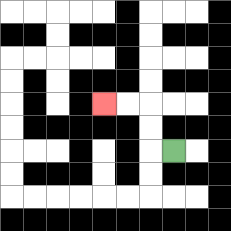{'start': '[7, 6]', 'end': '[4, 4]', 'path_directions': 'L,U,U,L,L', 'path_coordinates': '[[7, 6], [6, 6], [6, 5], [6, 4], [5, 4], [4, 4]]'}